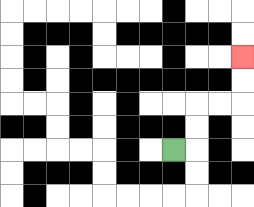{'start': '[7, 6]', 'end': '[10, 2]', 'path_directions': 'R,U,U,R,R,U,U', 'path_coordinates': '[[7, 6], [8, 6], [8, 5], [8, 4], [9, 4], [10, 4], [10, 3], [10, 2]]'}